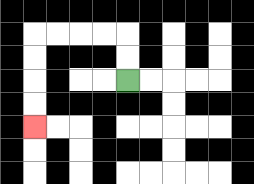{'start': '[5, 3]', 'end': '[1, 5]', 'path_directions': 'U,U,L,L,L,L,D,D,D,D', 'path_coordinates': '[[5, 3], [5, 2], [5, 1], [4, 1], [3, 1], [2, 1], [1, 1], [1, 2], [1, 3], [1, 4], [1, 5]]'}